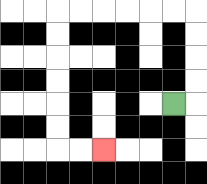{'start': '[7, 4]', 'end': '[4, 6]', 'path_directions': 'R,U,U,U,U,L,L,L,L,L,L,D,D,D,D,D,D,R,R', 'path_coordinates': '[[7, 4], [8, 4], [8, 3], [8, 2], [8, 1], [8, 0], [7, 0], [6, 0], [5, 0], [4, 0], [3, 0], [2, 0], [2, 1], [2, 2], [2, 3], [2, 4], [2, 5], [2, 6], [3, 6], [4, 6]]'}